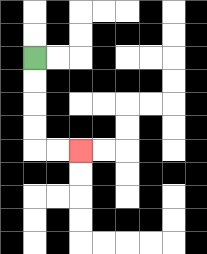{'start': '[1, 2]', 'end': '[3, 6]', 'path_directions': 'D,D,D,D,R,R', 'path_coordinates': '[[1, 2], [1, 3], [1, 4], [1, 5], [1, 6], [2, 6], [3, 6]]'}